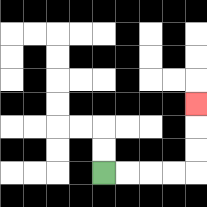{'start': '[4, 7]', 'end': '[8, 4]', 'path_directions': 'R,R,R,R,U,U,U', 'path_coordinates': '[[4, 7], [5, 7], [6, 7], [7, 7], [8, 7], [8, 6], [8, 5], [8, 4]]'}